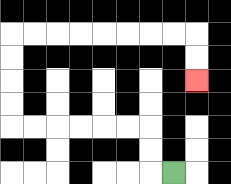{'start': '[7, 7]', 'end': '[8, 3]', 'path_directions': 'L,U,U,L,L,L,L,L,L,U,U,U,U,R,R,R,R,R,R,R,R,D,D', 'path_coordinates': '[[7, 7], [6, 7], [6, 6], [6, 5], [5, 5], [4, 5], [3, 5], [2, 5], [1, 5], [0, 5], [0, 4], [0, 3], [0, 2], [0, 1], [1, 1], [2, 1], [3, 1], [4, 1], [5, 1], [6, 1], [7, 1], [8, 1], [8, 2], [8, 3]]'}